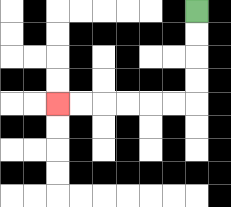{'start': '[8, 0]', 'end': '[2, 4]', 'path_directions': 'D,D,D,D,L,L,L,L,L,L', 'path_coordinates': '[[8, 0], [8, 1], [8, 2], [8, 3], [8, 4], [7, 4], [6, 4], [5, 4], [4, 4], [3, 4], [2, 4]]'}